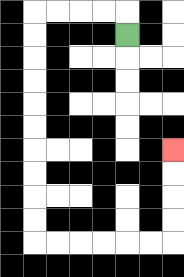{'start': '[5, 1]', 'end': '[7, 6]', 'path_directions': 'U,L,L,L,L,D,D,D,D,D,D,D,D,D,D,R,R,R,R,R,R,U,U,U,U', 'path_coordinates': '[[5, 1], [5, 0], [4, 0], [3, 0], [2, 0], [1, 0], [1, 1], [1, 2], [1, 3], [1, 4], [1, 5], [1, 6], [1, 7], [1, 8], [1, 9], [1, 10], [2, 10], [3, 10], [4, 10], [5, 10], [6, 10], [7, 10], [7, 9], [7, 8], [7, 7], [7, 6]]'}